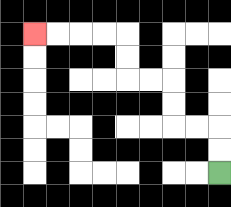{'start': '[9, 7]', 'end': '[1, 1]', 'path_directions': 'U,U,L,L,U,U,L,L,U,U,L,L,L,L', 'path_coordinates': '[[9, 7], [9, 6], [9, 5], [8, 5], [7, 5], [7, 4], [7, 3], [6, 3], [5, 3], [5, 2], [5, 1], [4, 1], [3, 1], [2, 1], [1, 1]]'}